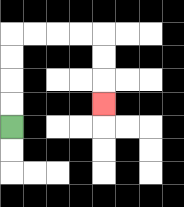{'start': '[0, 5]', 'end': '[4, 4]', 'path_directions': 'U,U,U,U,R,R,R,R,D,D,D', 'path_coordinates': '[[0, 5], [0, 4], [0, 3], [0, 2], [0, 1], [1, 1], [2, 1], [3, 1], [4, 1], [4, 2], [4, 3], [4, 4]]'}